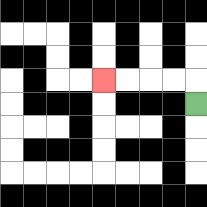{'start': '[8, 4]', 'end': '[4, 3]', 'path_directions': 'U,L,L,L,L', 'path_coordinates': '[[8, 4], [8, 3], [7, 3], [6, 3], [5, 3], [4, 3]]'}